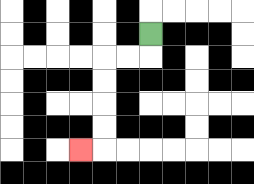{'start': '[6, 1]', 'end': '[3, 6]', 'path_directions': 'D,L,L,D,D,D,D,L', 'path_coordinates': '[[6, 1], [6, 2], [5, 2], [4, 2], [4, 3], [4, 4], [4, 5], [4, 6], [3, 6]]'}